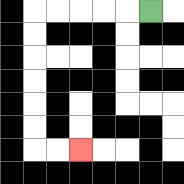{'start': '[6, 0]', 'end': '[3, 6]', 'path_directions': 'L,L,L,L,L,D,D,D,D,D,D,R,R', 'path_coordinates': '[[6, 0], [5, 0], [4, 0], [3, 0], [2, 0], [1, 0], [1, 1], [1, 2], [1, 3], [1, 4], [1, 5], [1, 6], [2, 6], [3, 6]]'}